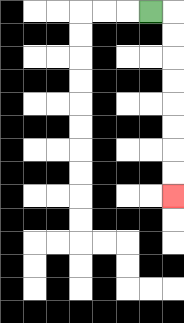{'start': '[6, 0]', 'end': '[7, 8]', 'path_directions': 'R,D,D,D,D,D,D,D,D', 'path_coordinates': '[[6, 0], [7, 0], [7, 1], [7, 2], [7, 3], [7, 4], [7, 5], [7, 6], [7, 7], [7, 8]]'}